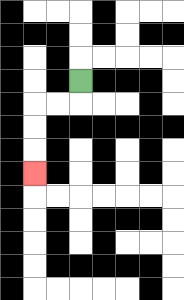{'start': '[3, 3]', 'end': '[1, 7]', 'path_directions': 'D,L,L,D,D,D', 'path_coordinates': '[[3, 3], [3, 4], [2, 4], [1, 4], [1, 5], [1, 6], [1, 7]]'}